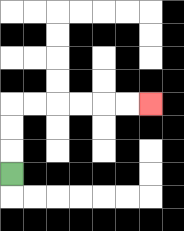{'start': '[0, 7]', 'end': '[6, 4]', 'path_directions': 'U,U,U,R,R,R,R,R,R', 'path_coordinates': '[[0, 7], [0, 6], [0, 5], [0, 4], [1, 4], [2, 4], [3, 4], [4, 4], [5, 4], [6, 4]]'}